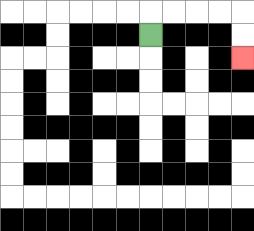{'start': '[6, 1]', 'end': '[10, 2]', 'path_directions': 'U,R,R,R,R,D,D', 'path_coordinates': '[[6, 1], [6, 0], [7, 0], [8, 0], [9, 0], [10, 0], [10, 1], [10, 2]]'}